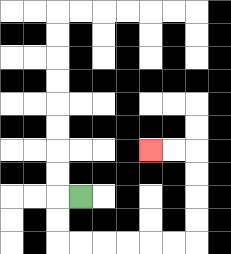{'start': '[3, 8]', 'end': '[6, 6]', 'path_directions': 'L,D,D,R,R,R,R,R,R,U,U,U,U,L,L', 'path_coordinates': '[[3, 8], [2, 8], [2, 9], [2, 10], [3, 10], [4, 10], [5, 10], [6, 10], [7, 10], [8, 10], [8, 9], [8, 8], [8, 7], [8, 6], [7, 6], [6, 6]]'}